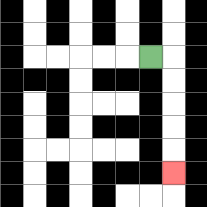{'start': '[6, 2]', 'end': '[7, 7]', 'path_directions': 'R,D,D,D,D,D', 'path_coordinates': '[[6, 2], [7, 2], [7, 3], [7, 4], [7, 5], [7, 6], [7, 7]]'}